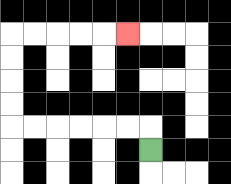{'start': '[6, 6]', 'end': '[5, 1]', 'path_directions': 'U,L,L,L,L,L,L,U,U,U,U,R,R,R,R,R', 'path_coordinates': '[[6, 6], [6, 5], [5, 5], [4, 5], [3, 5], [2, 5], [1, 5], [0, 5], [0, 4], [0, 3], [0, 2], [0, 1], [1, 1], [2, 1], [3, 1], [4, 1], [5, 1]]'}